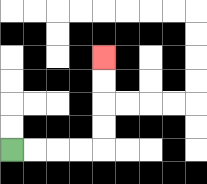{'start': '[0, 6]', 'end': '[4, 2]', 'path_directions': 'R,R,R,R,U,U,U,U', 'path_coordinates': '[[0, 6], [1, 6], [2, 6], [3, 6], [4, 6], [4, 5], [4, 4], [4, 3], [4, 2]]'}